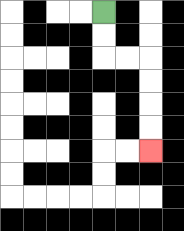{'start': '[4, 0]', 'end': '[6, 6]', 'path_directions': 'D,D,R,R,D,D,D,D', 'path_coordinates': '[[4, 0], [4, 1], [4, 2], [5, 2], [6, 2], [6, 3], [6, 4], [6, 5], [6, 6]]'}